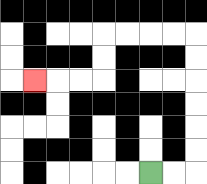{'start': '[6, 7]', 'end': '[1, 3]', 'path_directions': 'R,R,U,U,U,U,U,U,L,L,L,L,D,D,L,L,L', 'path_coordinates': '[[6, 7], [7, 7], [8, 7], [8, 6], [8, 5], [8, 4], [8, 3], [8, 2], [8, 1], [7, 1], [6, 1], [5, 1], [4, 1], [4, 2], [4, 3], [3, 3], [2, 3], [1, 3]]'}